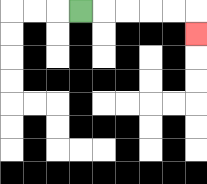{'start': '[3, 0]', 'end': '[8, 1]', 'path_directions': 'R,R,R,R,R,D', 'path_coordinates': '[[3, 0], [4, 0], [5, 0], [6, 0], [7, 0], [8, 0], [8, 1]]'}